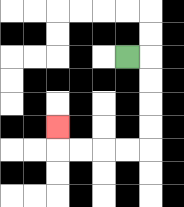{'start': '[5, 2]', 'end': '[2, 5]', 'path_directions': 'R,D,D,D,D,L,L,L,L,U', 'path_coordinates': '[[5, 2], [6, 2], [6, 3], [6, 4], [6, 5], [6, 6], [5, 6], [4, 6], [3, 6], [2, 6], [2, 5]]'}